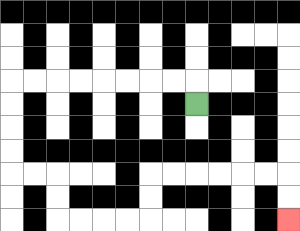{'start': '[8, 4]', 'end': '[12, 9]', 'path_directions': 'U,L,L,L,L,L,L,L,L,D,D,D,D,R,R,D,D,R,R,R,R,U,U,R,R,R,R,R,R,D,D', 'path_coordinates': '[[8, 4], [8, 3], [7, 3], [6, 3], [5, 3], [4, 3], [3, 3], [2, 3], [1, 3], [0, 3], [0, 4], [0, 5], [0, 6], [0, 7], [1, 7], [2, 7], [2, 8], [2, 9], [3, 9], [4, 9], [5, 9], [6, 9], [6, 8], [6, 7], [7, 7], [8, 7], [9, 7], [10, 7], [11, 7], [12, 7], [12, 8], [12, 9]]'}